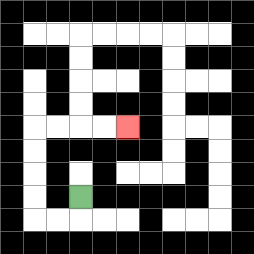{'start': '[3, 8]', 'end': '[5, 5]', 'path_directions': 'D,L,L,U,U,U,U,R,R,R,R', 'path_coordinates': '[[3, 8], [3, 9], [2, 9], [1, 9], [1, 8], [1, 7], [1, 6], [1, 5], [2, 5], [3, 5], [4, 5], [5, 5]]'}